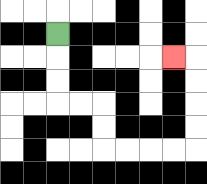{'start': '[2, 1]', 'end': '[7, 2]', 'path_directions': 'D,D,D,R,R,D,D,R,R,R,R,U,U,U,U,L', 'path_coordinates': '[[2, 1], [2, 2], [2, 3], [2, 4], [3, 4], [4, 4], [4, 5], [4, 6], [5, 6], [6, 6], [7, 6], [8, 6], [8, 5], [8, 4], [8, 3], [8, 2], [7, 2]]'}